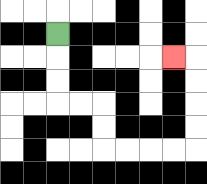{'start': '[2, 1]', 'end': '[7, 2]', 'path_directions': 'D,D,D,R,R,D,D,R,R,R,R,U,U,U,U,L', 'path_coordinates': '[[2, 1], [2, 2], [2, 3], [2, 4], [3, 4], [4, 4], [4, 5], [4, 6], [5, 6], [6, 6], [7, 6], [8, 6], [8, 5], [8, 4], [8, 3], [8, 2], [7, 2]]'}